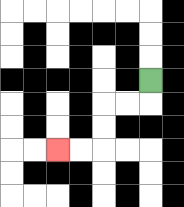{'start': '[6, 3]', 'end': '[2, 6]', 'path_directions': 'D,L,L,D,D,L,L', 'path_coordinates': '[[6, 3], [6, 4], [5, 4], [4, 4], [4, 5], [4, 6], [3, 6], [2, 6]]'}